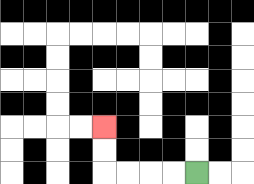{'start': '[8, 7]', 'end': '[4, 5]', 'path_directions': 'L,L,L,L,U,U', 'path_coordinates': '[[8, 7], [7, 7], [6, 7], [5, 7], [4, 7], [4, 6], [4, 5]]'}